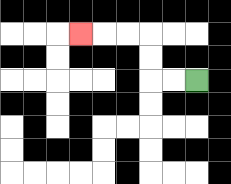{'start': '[8, 3]', 'end': '[3, 1]', 'path_directions': 'L,L,U,U,L,L,L', 'path_coordinates': '[[8, 3], [7, 3], [6, 3], [6, 2], [6, 1], [5, 1], [4, 1], [3, 1]]'}